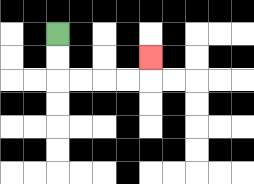{'start': '[2, 1]', 'end': '[6, 2]', 'path_directions': 'D,D,R,R,R,R,U', 'path_coordinates': '[[2, 1], [2, 2], [2, 3], [3, 3], [4, 3], [5, 3], [6, 3], [6, 2]]'}